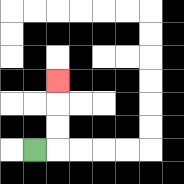{'start': '[1, 6]', 'end': '[2, 3]', 'path_directions': 'R,U,U,U', 'path_coordinates': '[[1, 6], [2, 6], [2, 5], [2, 4], [2, 3]]'}